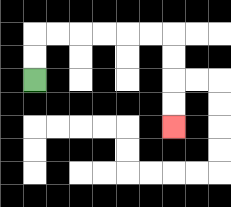{'start': '[1, 3]', 'end': '[7, 5]', 'path_directions': 'U,U,R,R,R,R,R,R,D,D,D,D', 'path_coordinates': '[[1, 3], [1, 2], [1, 1], [2, 1], [3, 1], [4, 1], [5, 1], [6, 1], [7, 1], [7, 2], [7, 3], [7, 4], [7, 5]]'}